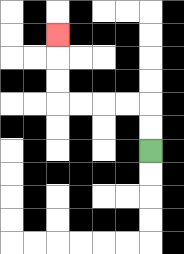{'start': '[6, 6]', 'end': '[2, 1]', 'path_directions': 'U,U,L,L,L,L,U,U,U', 'path_coordinates': '[[6, 6], [6, 5], [6, 4], [5, 4], [4, 4], [3, 4], [2, 4], [2, 3], [2, 2], [2, 1]]'}